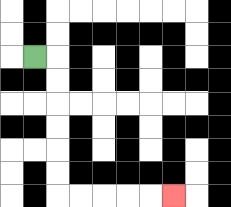{'start': '[1, 2]', 'end': '[7, 8]', 'path_directions': 'R,D,D,D,D,D,D,R,R,R,R,R', 'path_coordinates': '[[1, 2], [2, 2], [2, 3], [2, 4], [2, 5], [2, 6], [2, 7], [2, 8], [3, 8], [4, 8], [5, 8], [6, 8], [7, 8]]'}